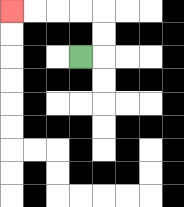{'start': '[3, 2]', 'end': '[0, 0]', 'path_directions': 'R,U,U,L,L,L,L', 'path_coordinates': '[[3, 2], [4, 2], [4, 1], [4, 0], [3, 0], [2, 0], [1, 0], [0, 0]]'}